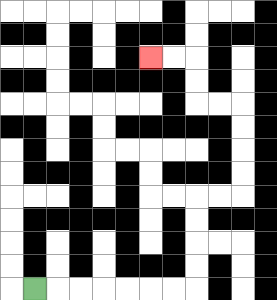{'start': '[1, 12]', 'end': '[6, 2]', 'path_directions': 'R,R,R,R,R,R,R,U,U,U,U,R,R,U,U,U,U,L,L,U,U,L,L', 'path_coordinates': '[[1, 12], [2, 12], [3, 12], [4, 12], [5, 12], [6, 12], [7, 12], [8, 12], [8, 11], [8, 10], [8, 9], [8, 8], [9, 8], [10, 8], [10, 7], [10, 6], [10, 5], [10, 4], [9, 4], [8, 4], [8, 3], [8, 2], [7, 2], [6, 2]]'}